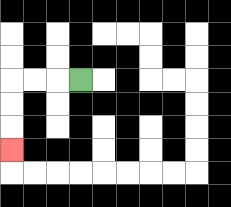{'start': '[3, 3]', 'end': '[0, 6]', 'path_directions': 'L,L,L,D,D,D', 'path_coordinates': '[[3, 3], [2, 3], [1, 3], [0, 3], [0, 4], [0, 5], [0, 6]]'}